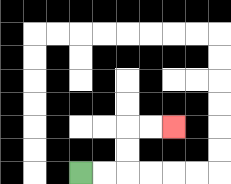{'start': '[3, 7]', 'end': '[7, 5]', 'path_directions': 'R,R,U,U,R,R', 'path_coordinates': '[[3, 7], [4, 7], [5, 7], [5, 6], [5, 5], [6, 5], [7, 5]]'}